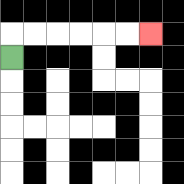{'start': '[0, 2]', 'end': '[6, 1]', 'path_directions': 'U,R,R,R,R,R,R', 'path_coordinates': '[[0, 2], [0, 1], [1, 1], [2, 1], [3, 1], [4, 1], [5, 1], [6, 1]]'}